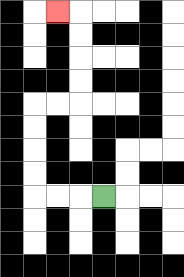{'start': '[4, 8]', 'end': '[2, 0]', 'path_directions': 'L,L,L,U,U,U,U,R,R,U,U,U,U,L', 'path_coordinates': '[[4, 8], [3, 8], [2, 8], [1, 8], [1, 7], [1, 6], [1, 5], [1, 4], [2, 4], [3, 4], [3, 3], [3, 2], [3, 1], [3, 0], [2, 0]]'}